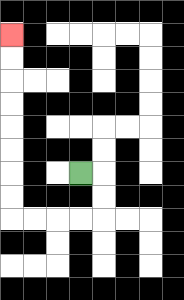{'start': '[3, 7]', 'end': '[0, 1]', 'path_directions': 'R,D,D,L,L,L,L,U,U,U,U,U,U,U,U', 'path_coordinates': '[[3, 7], [4, 7], [4, 8], [4, 9], [3, 9], [2, 9], [1, 9], [0, 9], [0, 8], [0, 7], [0, 6], [0, 5], [0, 4], [0, 3], [0, 2], [0, 1]]'}